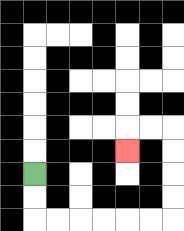{'start': '[1, 7]', 'end': '[5, 6]', 'path_directions': 'D,D,R,R,R,R,R,R,U,U,U,U,L,L,D', 'path_coordinates': '[[1, 7], [1, 8], [1, 9], [2, 9], [3, 9], [4, 9], [5, 9], [6, 9], [7, 9], [7, 8], [7, 7], [7, 6], [7, 5], [6, 5], [5, 5], [5, 6]]'}